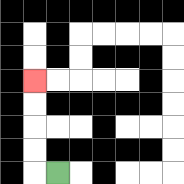{'start': '[2, 7]', 'end': '[1, 3]', 'path_directions': 'L,U,U,U,U', 'path_coordinates': '[[2, 7], [1, 7], [1, 6], [1, 5], [1, 4], [1, 3]]'}